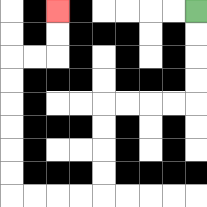{'start': '[8, 0]', 'end': '[2, 0]', 'path_directions': 'D,D,D,D,L,L,L,L,D,D,D,D,L,L,L,L,U,U,U,U,U,U,R,R,U,U', 'path_coordinates': '[[8, 0], [8, 1], [8, 2], [8, 3], [8, 4], [7, 4], [6, 4], [5, 4], [4, 4], [4, 5], [4, 6], [4, 7], [4, 8], [3, 8], [2, 8], [1, 8], [0, 8], [0, 7], [0, 6], [0, 5], [0, 4], [0, 3], [0, 2], [1, 2], [2, 2], [2, 1], [2, 0]]'}